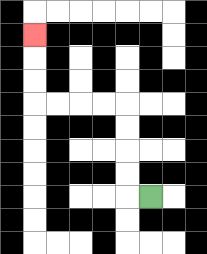{'start': '[6, 8]', 'end': '[1, 1]', 'path_directions': 'L,U,U,U,U,L,L,L,L,U,U,U', 'path_coordinates': '[[6, 8], [5, 8], [5, 7], [5, 6], [5, 5], [5, 4], [4, 4], [3, 4], [2, 4], [1, 4], [1, 3], [1, 2], [1, 1]]'}